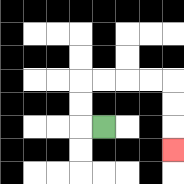{'start': '[4, 5]', 'end': '[7, 6]', 'path_directions': 'L,U,U,R,R,R,R,D,D,D', 'path_coordinates': '[[4, 5], [3, 5], [3, 4], [3, 3], [4, 3], [5, 3], [6, 3], [7, 3], [7, 4], [7, 5], [7, 6]]'}